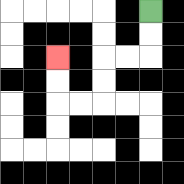{'start': '[6, 0]', 'end': '[2, 2]', 'path_directions': 'D,D,L,L,D,D,L,L,U,U', 'path_coordinates': '[[6, 0], [6, 1], [6, 2], [5, 2], [4, 2], [4, 3], [4, 4], [3, 4], [2, 4], [2, 3], [2, 2]]'}